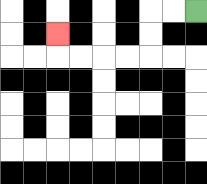{'start': '[8, 0]', 'end': '[2, 1]', 'path_directions': 'L,L,D,D,L,L,L,L,U', 'path_coordinates': '[[8, 0], [7, 0], [6, 0], [6, 1], [6, 2], [5, 2], [4, 2], [3, 2], [2, 2], [2, 1]]'}